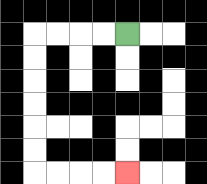{'start': '[5, 1]', 'end': '[5, 7]', 'path_directions': 'L,L,L,L,D,D,D,D,D,D,R,R,R,R', 'path_coordinates': '[[5, 1], [4, 1], [3, 1], [2, 1], [1, 1], [1, 2], [1, 3], [1, 4], [1, 5], [1, 6], [1, 7], [2, 7], [3, 7], [4, 7], [5, 7]]'}